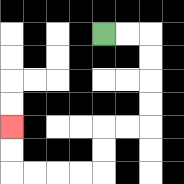{'start': '[4, 1]', 'end': '[0, 5]', 'path_directions': 'R,R,D,D,D,D,L,L,D,D,L,L,L,L,U,U', 'path_coordinates': '[[4, 1], [5, 1], [6, 1], [6, 2], [6, 3], [6, 4], [6, 5], [5, 5], [4, 5], [4, 6], [4, 7], [3, 7], [2, 7], [1, 7], [0, 7], [0, 6], [0, 5]]'}